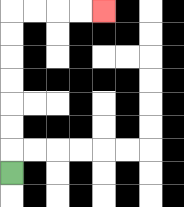{'start': '[0, 7]', 'end': '[4, 0]', 'path_directions': 'U,U,U,U,U,U,U,R,R,R,R', 'path_coordinates': '[[0, 7], [0, 6], [0, 5], [0, 4], [0, 3], [0, 2], [0, 1], [0, 0], [1, 0], [2, 0], [3, 0], [4, 0]]'}